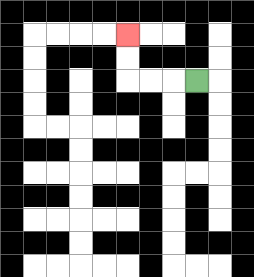{'start': '[8, 3]', 'end': '[5, 1]', 'path_directions': 'L,L,L,U,U', 'path_coordinates': '[[8, 3], [7, 3], [6, 3], [5, 3], [5, 2], [5, 1]]'}